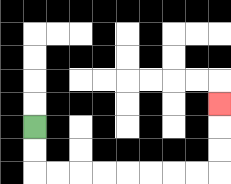{'start': '[1, 5]', 'end': '[9, 4]', 'path_directions': 'D,D,R,R,R,R,R,R,R,R,U,U,U', 'path_coordinates': '[[1, 5], [1, 6], [1, 7], [2, 7], [3, 7], [4, 7], [5, 7], [6, 7], [7, 7], [8, 7], [9, 7], [9, 6], [9, 5], [9, 4]]'}